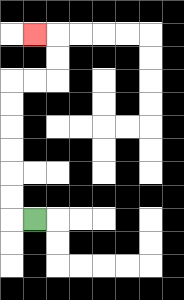{'start': '[1, 9]', 'end': '[1, 1]', 'path_directions': 'L,U,U,U,U,U,U,R,R,U,U,L', 'path_coordinates': '[[1, 9], [0, 9], [0, 8], [0, 7], [0, 6], [0, 5], [0, 4], [0, 3], [1, 3], [2, 3], [2, 2], [2, 1], [1, 1]]'}